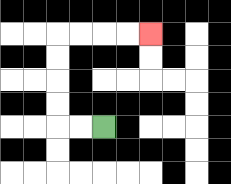{'start': '[4, 5]', 'end': '[6, 1]', 'path_directions': 'L,L,U,U,U,U,R,R,R,R', 'path_coordinates': '[[4, 5], [3, 5], [2, 5], [2, 4], [2, 3], [2, 2], [2, 1], [3, 1], [4, 1], [5, 1], [6, 1]]'}